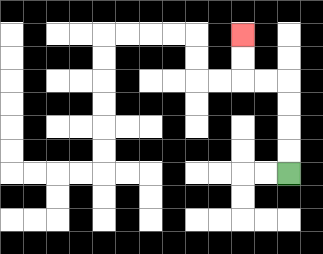{'start': '[12, 7]', 'end': '[10, 1]', 'path_directions': 'U,U,U,U,L,L,U,U', 'path_coordinates': '[[12, 7], [12, 6], [12, 5], [12, 4], [12, 3], [11, 3], [10, 3], [10, 2], [10, 1]]'}